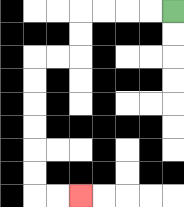{'start': '[7, 0]', 'end': '[3, 8]', 'path_directions': 'L,L,L,L,D,D,L,L,D,D,D,D,D,D,R,R', 'path_coordinates': '[[7, 0], [6, 0], [5, 0], [4, 0], [3, 0], [3, 1], [3, 2], [2, 2], [1, 2], [1, 3], [1, 4], [1, 5], [1, 6], [1, 7], [1, 8], [2, 8], [3, 8]]'}